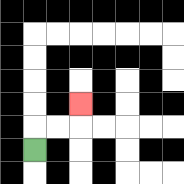{'start': '[1, 6]', 'end': '[3, 4]', 'path_directions': 'U,R,R,U', 'path_coordinates': '[[1, 6], [1, 5], [2, 5], [3, 5], [3, 4]]'}